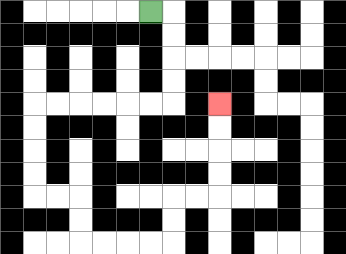{'start': '[6, 0]', 'end': '[9, 4]', 'path_directions': 'R,D,D,D,D,L,L,L,L,L,L,D,D,D,D,R,R,D,D,R,R,R,R,U,U,R,R,U,U,U,U', 'path_coordinates': '[[6, 0], [7, 0], [7, 1], [7, 2], [7, 3], [7, 4], [6, 4], [5, 4], [4, 4], [3, 4], [2, 4], [1, 4], [1, 5], [1, 6], [1, 7], [1, 8], [2, 8], [3, 8], [3, 9], [3, 10], [4, 10], [5, 10], [6, 10], [7, 10], [7, 9], [7, 8], [8, 8], [9, 8], [9, 7], [9, 6], [9, 5], [9, 4]]'}